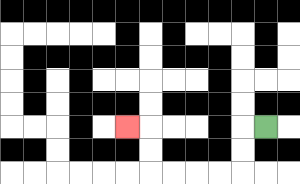{'start': '[11, 5]', 'end': '[5, 5]', 'path_directions': 'L,D,D,L,L,L,L,U,U,L', 'path_coordinates': '[[11, 5], [10, 5], [10, 6], [10, 7], [9, 7], [8, 7], [7, 7], [6, 7], [6, 6], [6, 5], [5, 5]]'}